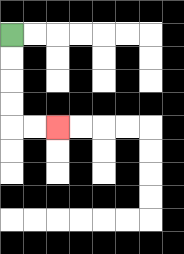{'start': '[0, 1]', 'end': '[2, 5]', 'path_directions': 'D,D,D,D,R,R', 'path_coordinates': '[[0, 1], [0, 2], [0, 3], [0, 4], [0, 5], [1, 5], [2, 5]]'}